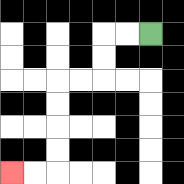{'start': '[6, 1]', 'end': '[0, 7]', 'path_directions': 'L,L,D,D,L,L,D,D,D,D,L,L', 'path_coordinates': '[[6, 1], [5, 1], [4, 1], [4, 2], [4, 3], [3, 3], [2, 3], [2, 4], [2, 5], [2, 6], [2, 7], [1, 7], [0, 7]]'}